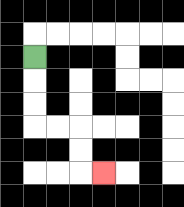{'start': '[1, 2]', 'end': '[4, 7]', 'path_directions': 'D,D,D,R,R,D,D,R', 'path_coordinates': '[[1, 2], [1, 3], [1, 4], [1, 5], [2, 5], [3, 5], [3, 6], [3, 7], [4, 7]]'}